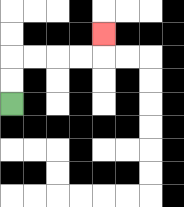{'start': '[0, 4]', 'end': '[4, 1]', 'path_directions': 'U,U,R,R,R,R,U', 'path_coordinates': '[[0, 4], [0, 3], [0, 2], [1, 2], [2, 2], [3, 2], [4, 2], [4, 1]]'}